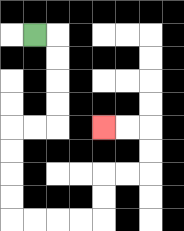{'start': '[1, 1]', 'end': '[4, 5]', 'path_directions': 'R,D,D,D,D,L,L,D,D,D,D,R,R,R,R,U,U,R,R,U,U,L,L', 'path_coordinates': '[[1, 1], [2, 1], [2, 2], [2, 3], [2, 4], [2, 5], [1, 5], [0, 5], [0, 6], [0, 7], [0, 8], [0, 9], [1, 9], [2, 9], [3, 9], [4, 9], [4, 8], [4, 7], [5, 7], [6, 7], [6, 6], [6, 5], [5, 5], [4, 5]]'}